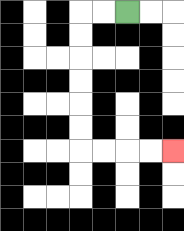{'start': '[5, 0]', 'end': '[7, 6]', 'path_directions': 'L,L,D,D,D,D,D,D,R,R,R,R', 'path_coordinates': '[[5, 0], [4, 0], [3, 0], [3, 1], [3, 2], [3, 3], [3, 4], [3, 5], [3, 6], [4, 6], [5, 6], [6, 6], [7, 6]]'}